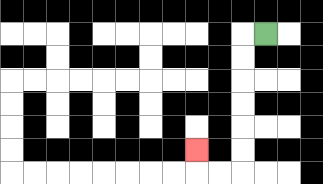{'start': '[11, 1]', 'end': '[8, 6]', 'path_directions': 'L,D,D,D,D,D,D,L,L,U', 'path_coordinates': '[[11, 1], [10, 1], [10, 2], [10, 3], [10, 4], [10, 5], [10, 6], [10, 7], [9, 7], [8, 7], [8, 6]]'}